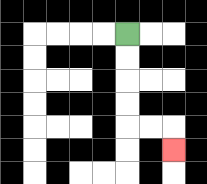{'start': '[5, 1]', 'end': '[7, 6]', 'path_directions': 'D,D,D,D,R,R,D', 'path_coordinates': '[[5, 1], [5, 2], [5, 3], [5, 4], [5, 5], [6, 5], [7, 5], [7, 6]]'}